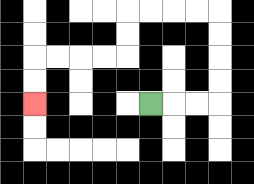{'start': '[6, 4]', 'end': '[1, 4]', 'path_directions': 'R,R,R,U,U,U,U,L,L,L,L,D,D,L,L,L,L,D,D', 'path_coordinates': '[[6, 4], [7, 4], [8, 4], [9, 4], [9, 3], [9, 2], [9, 1], [9, 0], [8, 0], [7, 0], [6, 0], [5, 0], [5, 1], [5, 2], [4, 2], [3, 2], [2, 2], [1, 2], [1, 3], [1, 4]]'}